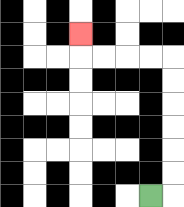{'start': '[6, 8]', 'end': '[3, 1]', 'path_directions': 'R,U,U,U,U,U,U,L,L,L,L,U', 'path_coordinates': '[[6, 8], [7, 8], [7, 7], [7, 6], [7, 5], [7, 4], [7, 3], [7, 2], [6, 2], [5, 2], [4, 2], [3, 2], [3, 1]]'}